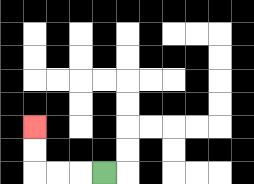{'start': '[4, 7]', 'end': '[1, 5]', 'path_directions': 'L,L,L,U,U', 'path_coordinates': '[[4, 7], [3, 7], [2, 7], [1, 7], [1, 6], [1, 5]]'}